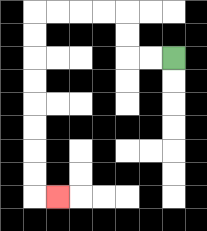{'start': '[7, 2]', 'end': '[2, 8]', 'path_directions': 'L,L,U,U,L,L,L,L,D,D,D,D,D,D,D,D,R', 'path_coordinates': '[[7, 2], [6, 2], [5, 2], [5, 1], [5, 0], [4, 0], [3, 0], [2, 0], [1, 0], [1, 1], [1, 2], [1, 3], [1, 4], [1, 5], [1, 6], [1, 7], [1, 8], [2, 8]]'}